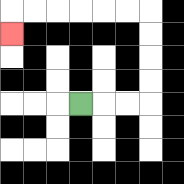{'start': '[3, 4]', 'end': '[0, 1]', 'path_directions': 'R,R,R,U,U,U,U,L,L,L,L,L,L,D', 'path_coordinates': '[[3, 4], [4, 4], [5, 4], [6, 4], [6, 3], [6, 2], [6, 1], [6, 0], [5, 0], [4, 0], [3, 0], [2, 0], [1, 0], [0, 0], [0, 1]]'}